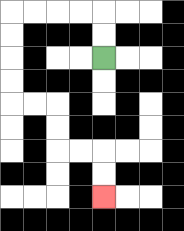{'start': '[4, 2]', 'end': '[4, 8]', 'path_directions': 'U,U,L,L,L,L,D,D,D,D,R,R,D,D,R,R,D,D', 'path_coordinates': '[[4, 2], [4, 1], [4, 0], [3, 0], [2, 0], [1, 0], [0, 0], [0, 1], [0, 2], [0, 3], [0, 4], [1, 4], [2, 4], [2, 5], [2, 6], [3, 6], [4, 6], [4, 7], [4, 8]]'}